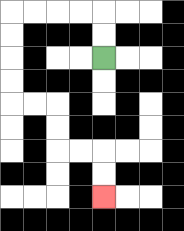{'start': '[4, 2]', 'end': '[4, 8]', 'path_directions': 'U,U,L,L,L,L,D,D,D,D,R,R,D,D,R,R,D,D', 'path_coordinates': '[[4, 2], [4, 1], [4, 0], [3, 0], [2, 0], [1, 0], [0, 0], [0, 1], [0, 2], [0, 3], [0, 4], [1, 4], [2, 4], [2, 5], [2, 6], [3, 6], [4, 6], [4, 7], [4, 8]]'}